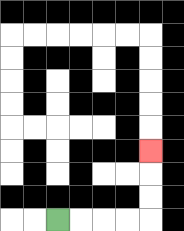{'start': '[2, 9]', 'end': '[6, 6]', 'path_directions': 'R,R,R,R,U,U,U', 'path_coordinates': '[[2, 9], [3, 9], [4, 9], [5, 9], [6, 9], [6, 8], [6, 7], [6, 6]]'}